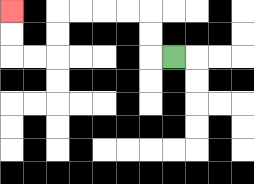{'start': '[7, 2]', 'end': '[0, 0]', 'path_directions': 'L,U,U,L,L,L,L,D,D,L,L,U,U', 'path_coordinates': '[[7, 2], [6, 2], [6, 1], [6, 0], [5, 0], [4, 0], [3, 0], [2, 0], [2, 1], [2, 2], [1, 2], [0, 2], [0, 1], [0, 0]]'}